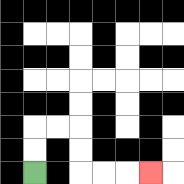{'start': '[1, 7]', 'end': '[6, 7]', 'path_directions': 'U,U,R,R,D,D,R,R,R', 'path_coordinates': '[[1, 7], [1, 6], [1, 5], [2, 5], [3, 5], [3, 6], [3, 7], [4, 7], [5, 7], [6, 7]]'}